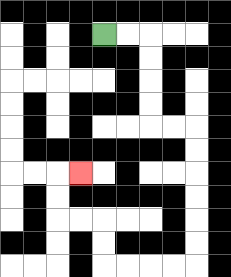{'start': '[4, 1]', 'end': '[3, 7]', 'path_directions': 'R,R,D,D,D,D,R,R,D,D,D,D,D,D,L,L,L,L,U,U,L,L,U,U,R', 'path_coordinates': '[[4, 1], [5, 1], [6, 1], [6, 2], [6, 3], [6, 4], [6, 5], [7, 5], [8, 5], [8, 6], [8, 7], [8, 8], [8, 9], [8, 10], [8, 11], [7, 11], [6, 11], [5, 11], [4, 11], [4, 10], [4, 9], [3, 9], [2, 9], [2, 8], [2, 7], [3, 7]]'}